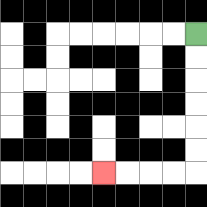{'start': '[8, 1]', 'end': '[4, 7]', 'path_directions': 'D,D,D,D,D,D,L,L,L,L', 'path_coordinates': '[[8, 1], [8, 2], [8, 3], [8, 4], [8, 5], [8, 6], [8, 7], [7, 7], [6, 7], [5, 7], [4, 7]]'}